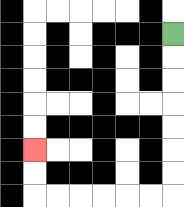{'start': '[7, 1]', 'end': '[1, 6]', 'path_directions': 'D,D,D,D,D,D,D,L,L,L,L,L,L,U,U', 'path_coordinates': '[[7, 1], [7, 2], [7, 3], [7, 4], [7, 5], [7, 6], [7, 7], [7, 8], [6, 8], [5, 8], [4, 8], [3, 8], [2, 8], [1, 8], [1, 7], [1, 6]]'}